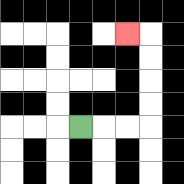{'start': '[3, 5]', 'end': '[5, 1]', 'path_directions': 'R,R,R,U,U,U,U,L', 'path_coordinates': '[[3, 5], [4, 5], [5, 5], [6, 5], [6, 4], [6, 3], [6, 2], [6, 1], [5, 1]]'}